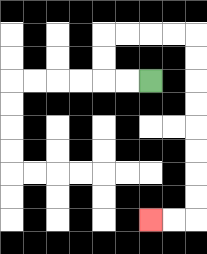{'start': '[6, 3]', 'end': '[6, 9]', 'path_directions': 'L,L,U,U,R,R,R,R,D,D,D,D,D,D,D,D,L,L', 'path_coordinates': '[[6, 3], [5, 3], [4, 3], [4, 2], [4, 1], [5, 1], [6, 1], [7, 1], [8, 1], [8, 2], [8, 3], [8, 4], [8, 5], [8, 6], [8, 7], [8, 8], [8, 9], [7, 9], [6, 9]]'}